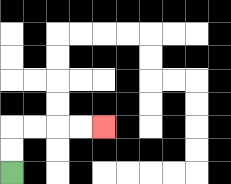{'start': '[0, 7]', 'end': '[4, 5]', 'path_directions': 'U,U,R,R,R,R', 'path_coordinates': '[[0, 7], [0, 6], [0, 5], [1, 5], [2, 5], [3, 5], [4, 5]]'}